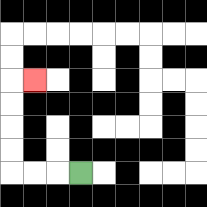{'start': '[3, 7]', 'end': '[1, 3]', 'path_directions': 'L,L,L,U,U,U,U,R', 'path_coordinates': '[[3, 7], [2, 7], [1, 7], [0, 7], [0, 6], [0, 5], [0, 4], [0, 3], [1, 3]]'}